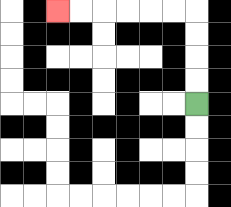{'start': '[8, 4]', 'end': '[2, 0]', 'path_directions': 'U,U,U,U,L,L,L,L,L,L', 'path_coordinates': '[[8, 4], [8, 3], [8, 2], [8, 1], [8, 0], [7, 0], [6, 0], [5, 0], [4, 0], [3, 0], [2, 0]]'}